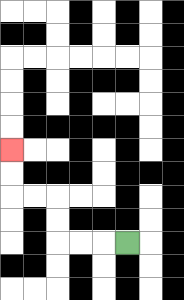{'start': '[5, 10]', 'end': '[0, 6]', 'path_directions': 'L,L,L,U,U,L,L,U,U', 'path_coordinates': '[[5, 10], [4, 10], [3, 10], [2, 10], [2, 9], [2, 8], [1, 8], [0, 8], [0, 7], [0, 6]]'}